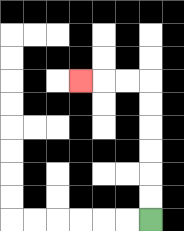{'start': '[6, 9]', 'end': '[3, 3]', 'path_directions': 'U,U,U,U,U,U,L,L,L', 'path_coordinates': '[[6, 9], [6, 8], [6, 7], [6, 6], [6, 5], [6, 4], [6, 3], [5, 3], [4, 3], [3, 3]]'}